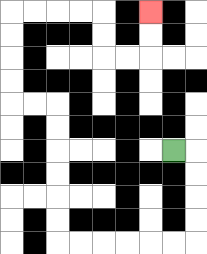{'start': '[7, 6]', 'end': '[6, 0]', 'path_directions': 'R,D,D,D,D,L,L,L,L,L,L,U,U,U,U,U,U,L,L,U,U,U,U,R,R,R,R,D,D,R,R,U,U', 'path_coordinates': '[[7, 6], [8, 6], [8, 7], [8, 8], [8, 9], [8, 10], [7, 10], [6, 10], [5, 10], [4, 10], [3, 10], [2, 10], [2, 9], [2, 8], [2, 7], [2, 6], [2, 5], [2, 4], [1, 4], [0, 4], [0, 3], [0, 2], [0, 1], [0, 0], [1, 0], [2, 0], [3, 0], [4, 0], [4, 1], [4, 2], [5, 2], [6, 2], [6, 1], [6, 0]]'}